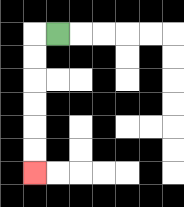{'start': '[2, 1]', 'end': '[1, 7]', 'path_directions': 'L,D,D,D,D,D,D', 'path_coordinates': '[[2, 1], [1, 1], [1, 2], [1, 3], [1, 4], [1, 5], [1, 6], [1, 7]]'}